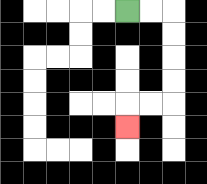{'start': '[5, 0]', 'end': '[5, 5]', 'path_directions': 'R,R,D,D,D,D,L,L,D', 'path_coordinates': '[[5, 0], [6, 0], [7, 0], [7, 1], [7, 2], [7, 3], [7, 4], [6, 4], [5, 4], [5, 5]]'}